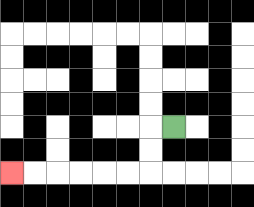{'start': '[7, 5]', 'end': '[0, 7]', 'path_directions': 'L,D,D,L,L,L,L,L,L', 'path_coordinates': '[[7, 5], [6, 5], [6, 6], [6, 7], [5, 7], [4, 7], [3, 7], [2, 7], [1, 7], [0, 7]]'}